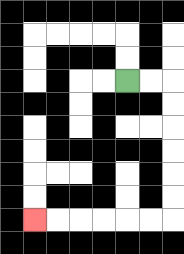{'start': '[5, 3]', 'end': '[1, 9]', 'path_directions': 'R,R,D,D,D,D,D,D,L,L,L,L,L,L', 'path_coordinates': '[[5, 3], [6, 3], [7, 3], [7, 4], [7, 5], [7, 6], [7, 7], [7, 8], [7, 9], [6, 9], [5, 9], [4, 9], [3, 9], [2, 9], [1, 9]]'}